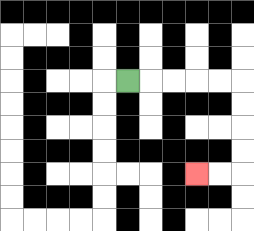{'start': '[5, 3]', 'end': '[8, 7]', 'path_directions': 'R,R,R,R,R,D,D,D,D,L,L', 'path_coordinates': '[[5, 3], [6, 3], [7, 3], [8, 3], [9, 3], [10, 3], [10, 4], [10, 5], [10, 6], [10, 7], [9, 7], [8, 7]]'}